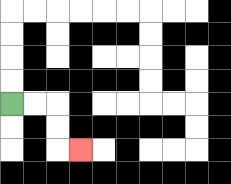{'start': '[0, 4]', 'end': '[3, 6]', 'path_directions': 'R,R,D,D,R', 'path_coordinates': '[[0, 4], [1, 4], [2, 4], [2, 5], [2, 6], [3, 6]]'}